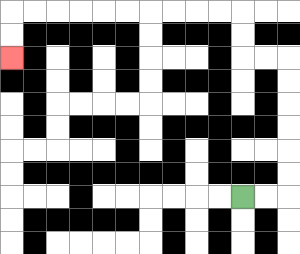{'start': '[10, 8]', 'end': '[0, 2]', 'path_directions': 'R,R,U,U,U,U,U,U,L,L,U,U,L,L,L,L,L,L,L,L,L,L,D,D', 'path_coordinates': '[[10, 8], [11, 8], [12, 8], [12, 7], [12, 6], [12, 5], [12, 4], [12, 3], [12, 2], [11, 2], [10, 2], [10, 1], [10, 0], [9, 0], [8, 0], [7, 0], [6, 0], [5, 0], [4, 0], [3, 0], [2, 0], [1, 0], [0, 0], [0, 1], [0, 2]]'}